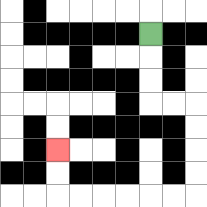{'start': '[6, 1]', 'end': '[2, 6]', 'path_directions': 'D,D,D,R,R,D,D,D,D,L,L,L,L,L,L,U,U', 'path_coordinates': '[[6, 1], [6, 2], [6, 3], [6, 4], [7, 4], [8, 4], [8, 5], [8, 6], [8, 7], [8, 8], [7, 8], [6, 8], [5, 8], [4, 8], [3, 8], [2, 8], [2, 7], [2, 6]]'}